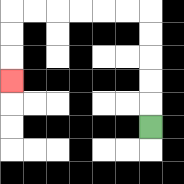{'start': '[6, 5]', 'end': '[0, 3]', 'path_directions': 'U,U,U,U,U,L,L,L,L,L,L,D,D,D', 'path_coordinates': '[[6, 5], [6, 4], [6, 3], [6, 2], [6, 1], [6, 0], [5, 0], [4, 0], [3, 0], [2, 0], [1, 0], [0, 0], [0, 1], [0, 2], [0, 3]]'}